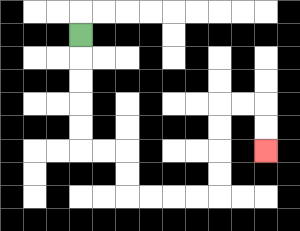{'start': '[3, 1]', 'end': '[11, 6]', 'path_directions': 'D,D,D,D,D,R,R,D,D,R,R,R,R,U,U,U,U,R,R,D,D', 'path_coordinates': '[[3, 1], [3, 2], [3, 3], [3, 4], [3, 5], [3, 6], [4, 6], [5, 6], [5, 7], [5, 8], [6, 8], [7, 8], [8, 8], [9, 8], [9, 7], [9, 6], [9, 5], [9, 4], [10, 4], [11, 4], [11, 5], [11, 6]]'}